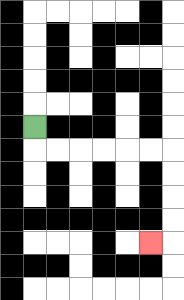{'start': '[1, 5]', 'end': '[6, 10]', 'path_directions': 'D,R,R,R,R,R,R,D,D,D,D,L', 'path_coordinates': '[[1, 5], [1, 6], [2, 6], [3, 6], [4, 6], [5, 6], [6, 6], [7, 6], [7, 7], [7, 8], [7, 9], [7, 10], [6, 10]]'}